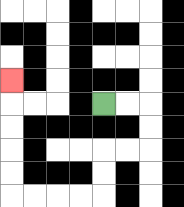{'start': '[4, 4]', 'end': '[0, 3]', 'path_directions': 'R,R,D,D,L,L,D,D,L,L,L,L,U,U,U,U,U', 'path_coordinates': '[[4, 4], [5, 4], [6, 4], [6, 5], [6, 6], [5, 6], [4, 6], [4, 7], [4, 8], [3, 8], [2, 8], [1, 8], [0, 8], [0, 7], [0, 6], [0, 5], [0, 4], [0, 3]]'}